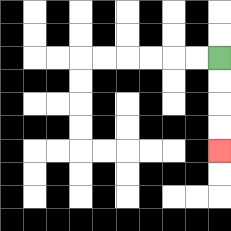{'start': '[9, 2]', 'end': '[9, 6]', 'path_directions': 'D,D,D,D', 'path_coordinates': '[[9, 2], [9, 3], [9, 4], [9, 5], [9, 6]]'}